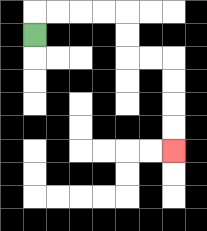{'start': '[1, 1]', 'end': '[7, 6]', 'path_directions': 'U,R,R,R,R,D,D,R,R,D,D,D,D', 'path_coordinates': '[[1, 1], [1, 0], [2, 0], [3, 0], [4, 0], [5, 0], [5, 1], [5, 2], [6, 2], [7, 2], [7, 3], [7, 4], [7, 5], [7, 6]]'}